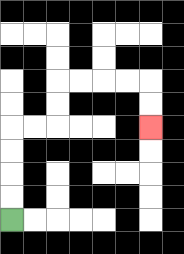{'start': '[0, 9]', 'end': '[6, 5]', 'path_directions': 'U,U,U,U,R,R,U,U,R,R,R,R,D,D', 'path_coordinates': '[[0, 9], [0, 8], [0, 7], [0, 6], [0, 5], [1, 5], [2, 5], [2, 4], [2, 3], [3, 3], [4, 3], [5, 3], [6, 3], [6, 4], [6, 5]]'}